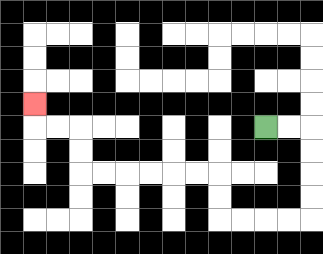{'start': '[11, 5]', 'end': '[1, 4]', 'path_directions': 'R,R,D,D,D,D,L,L,L,L,U,U,L,L,L,L,L,L,U,U,L,L,U', 'path_coordinates': '[[11, 5], [12, 5], [13, 5], [13, 6], [13, 7], [13, 8], [13, 9], [12, 9], [11, 9], [10, 9], [9, 9], [9, 8], [9, 7], [8, 7], [7, 7], [6, 7], [5, 7], [4, 7], [3, 7], [3, 6], [3, 5], [2, 5], [1, 5], [1, 4]]'}